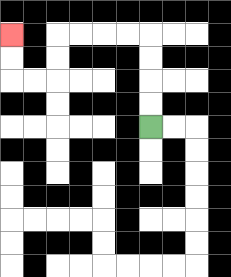{'start': '[6, 5]', 'end': '[0, 1]', 'path_directions': 'U,U,U,U,L,L,L,L,D,D,L,L,U,U', 'path_coordinates': '[[6, 5], [6, 4], [6, 3], [6, 2], [6, 1], [5, 1], [4, 1], [3, 1], [2, 1], [2, 2], [2, 3], [1, 3], [0, 3], [0, 2], [0, 1]]'}